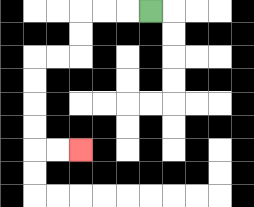{'start': '[6, 0]', 'end': '[3, 6]', 'path_directions': 'L,L,L,D,D,L,L,D,D,D,D,R,R', 'path_coordinates': '[[6, 0], [5, 0], [4, 0], [3, 0], [3, 1], [3, 2], [2, 2], [1, 2], [1, 3], [1, 4], [1, 5], [1, 6], [2, 6], [3, 6]]'}